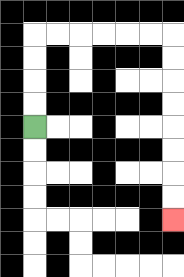{'start': '[1, 5]', 'end': '[7, 9]', 'path_directions': 'U,U,U,U,R,R,R,R,R,R,D,D,D,D,D,D,D,D', 'path_coordinates': '[[1, 5], [1, 4], [1, 3], [1, 2], [1, 1], [2, 1], [3, 1], [4, 1], [5, 1], [6, 1], [7, 1], [7, 2], [7, 3], [7, 4], [7, 5], [7, 6], [7, 7], [7, 8], [7, 9]]'}